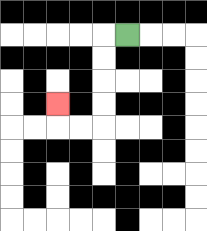{'start': '[5, 1]', 'end': '[2, 4]', 'path_directions': 'L,D,D,D,D,L,L,U', 'path_coordinates': '[[5, 1], [4, 1], [4, 2], [4, 3], [4, 4], [4, 5], [3, 5], [2, 5], [2, 4]]'}